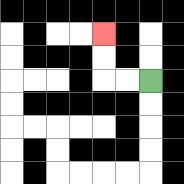{'start': '[6, 3]', 'end': '[4, 1]', 'path_directions': 'L,L,U,U', 'path_coordinates': '[[6, 3], [5, 3], [4, 3], [4, 2], [4, 1]]'}